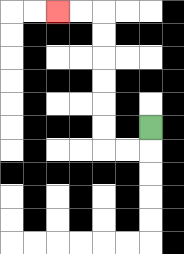{'start': '[6, 5]', 'end': '[2, 0]', 'path_directions': 'D,L,L,U,U,U,U,U,U,L,L', 'path_coordinates': '[[6, 5], [6, 6], [5, 6], [4, 6], [4, 5], [4, 4], [4, 3], [4, 2], [4, 1], [4, 0], [3, 0], [2, 0]]'}